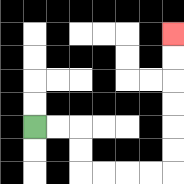{'start': '[1, 5]', 'end': '[7, 1]', 'path_directions': 'R,R,D,D,R,R,R,R,U,U,U,U,U,U', 'path_coordinates': '[[1, 5], [2, 5], [3, 5], [3, 6], [3, 7], [4, 7], [5, 7], [6, 7], [7, 7], [7, 6], [7, 5], [7, 4], [7, 3], [7, 2], [7, 1]]'}